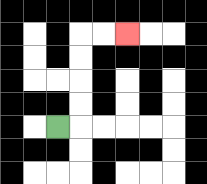{'start': '[2, 5]', 'end': '[5, 1]', 'path_directions': 'R,U,U,U,U,R,R', 'path_coordinates': '[[2, 5], [3, 5], [3, 4], [3, 3], [3, 2], [3, 1], [4, 1], [5, 1]]'}